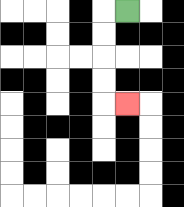{'start': '[5, 0]', 'end': '[5, 4]', 'path_directions': 'L,D,D,D,D,R', 'path_coordinates': '[[5, 0], [4, 0], [4, 1], [4, 2], [4, 3], [4, 4], [5, 4]]'}